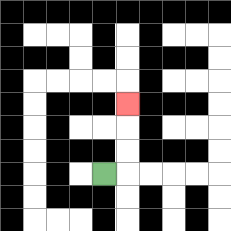{'start': '[4, 7]', 'end': '[5, 4]', 'path_directions': 'R,U,U,U', 'path_coordinates': '[[4, 7], [5, 7], [5, 6], [5, 5], [5, 4]]'}